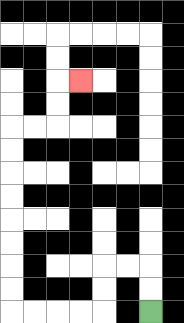{'start': '[6, 13]', 'end': '[3, 3]', 'path_directions': 'U,U,L,L,D,D,L,L,L,L,U,U,U,U,U,U,U,U,R,R,U,U,R', 'path_coordinates': '[[6, 13], [6, 12], [6, 11], [5, 11], [4, 11], [4, 12], [4, 13], [3, 13], [2, 13], [1, 13], [0, 13], [0, 12], [0, 11], [0, 10], [0, 9], [0, 8], [0, 7], [0, 6], [0, 5], [1, 5], [2, 5], [2, 4], [2, 3], [3, 3]]'}